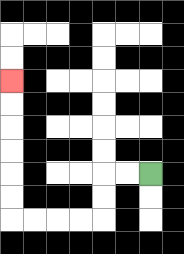{'start': '[6, 7]', 'end': '[0, 3]', 'path_directions': 'L,L,D,D,L,L,L,L,U,U,U,U,U,U', 'path_coordinates': '[[6, 7], [5, 7], [4, 7], [4, 8], [4, 9], [3, 9], [2, 9], [1, 9], [0, 9], [0, 8], [0, 7], [0, 6], [0, 5], [0, 4], [0, 3]]'}